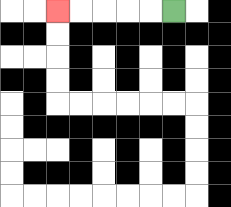{'start': '[7, 0]', 'end': '[2, 0]', 'path_directions': 'L,L,L,L,L', 'path_coordinates': '[[7, 0], [6, 0], [5, 0], [4, 0], [3, 0], [2, 0]]'}